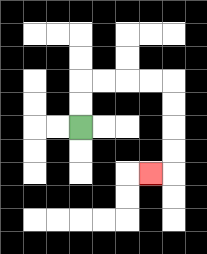{'start': '[3, 5]', 'end': '[6, 7]', 'path_directions': 'U,U,R,R,R,R,D,D,D,D,L', 'path_coordinates': '[[3, 5], [3, 4], [3, 3], [4, 3], [5, 3], [6, 3], [7, 3], [7, 4], [7, 5], [7, 6], [7, 7], [6, 7]]'}